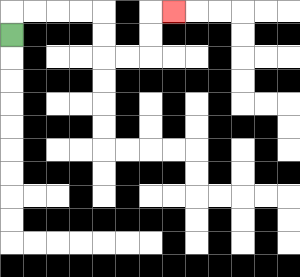{'start': '[0, 1]', 'end': '[7, 0]', 'path_directions': 'U,R,R,R,R,D,D,R,R,U,U,R', 'path_coordinates': '[[0, 1], [0, 0], [1, 0], [2, 0], [3, 0], [4, 0], [4, 1], [4, 2], [5, 2], [6, 2], [6, 1], [6, 0], [7, 0]]'}